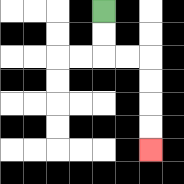{'start': '[4, 0]', 'end': '[6, 6]', 'path_directions': 'D,D,R,R,D,D,D,D', 'path_coordinates': '[[4, 0], [4, 1], [4, 2], [5, 2], [6, 2], [6, 3], [6, 4], [6, 5], [6, 6]]'}